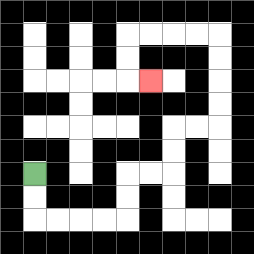{'start': '[1, 7]', 'end': '[6, 3]', 'path_directions': 'D,D,R,R,R,R,U,U,R,R,U,U,R,R,U,U,U,U,L,L,L,L,D,D,R', 'path_coordinates': '[[1, 7], [1, 8], [1, 9], [2, 9], [3, 9], [4, 9], [5, 9], [5, 8], [5, 7], [6, 7], [7, 7], [7, 6], [7, 5], [8, 5], [9, 5], [9, 4], [9, 3], [9, 2], [9, 1], [8, 1], [7, 1], [6, 1], [5, 1], [5, 2], [5, 3], [6, 3]]'}